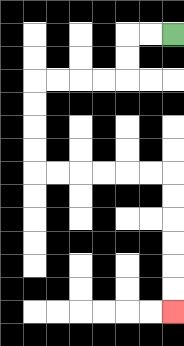{'start': '[7, 1]', 'end': '[7, 13]', 'path_directions': 'L,L,D,D,L,L,L,L,D,D,D,D,R,R,R,R,R,R,D,D,D,D,D,D', 'path_coordinates': '[[7, 1], [6, 1], [5, 1], [5, 2], [5, 3], [4, 3], [3, 3], [2, 3], [1, 3], [1, 4], [1, 5], [1, 6], [1, 7], [2, 7], [3, 7], [4, 7], [5, 7], [6, 7], [7, 7], [7, 8], [7, 9], [7, 10], [7, 11], [7, 12], [7, 13]]'}